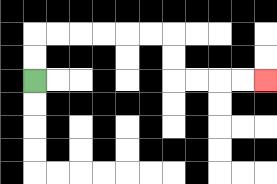{'start': '[1, 3]', 'end': '[11, 3]', 'path_directions': 'U,U,R,R,R,R,R,R,D,D,R,R,R,R', 'path_coordinates': '[[1, 3], [1, 2], [1, 1], [2, 1], [3, 1], [4, 1], [5, 1], [6, 1], [7, 1], [7, 2], [7, 3], [8, 3], [9, 3], [10, 3], [11, 3]]'}